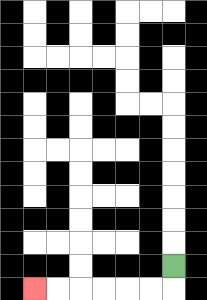{'start': '[7, 11]', 'end': '[1, 12]', 'path_directions': 'D,L,L,L,L,L,L', 'path_coordinates': '[[7, 11], [7, 12], [6, 12], [5, 12], [4, 12], [3, 12], [2, 12], [1, 12]]'}